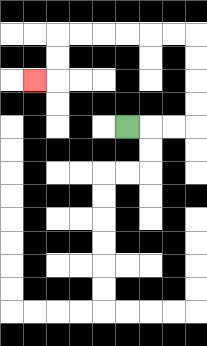{'start': '[5, 5]', 'end': '[1, 3]', 'path_directions': 'R,R,R,U,U,U,U,L,L,L,L,L,L,D,D,L', 'path_coordinates': '[[5, 5], [6, 5], [7, 5], [8, 5], [8, 4], [8, 3], [8, 2], [8, 1], [7, 1], [6, 1], [5, 1], [4, 1], [3, 1], [2, 1], [2, 2], [2, 3], [1, 3]]'}